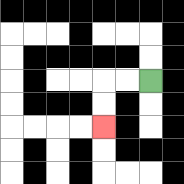{'start': '[6, 3]', 'end': '[4, 5]', 'path_directions': 'L,L,D,D', 'path_coordinates': '[[6, 3], [5, 3], [4, 3], [4, 4], [4, 5]]'}